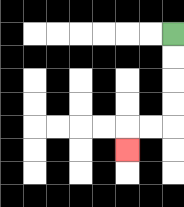{'start': '[7, 1]', 'end': '[5, 6]', 'path_directions': 'D,D,D,D,L,L,D', 'path_coordinates': '[[7, 1], [7, 2], [7, 3], [7, 4], [7, 5], [6, 5], [5, 5], [5, 6]]'}